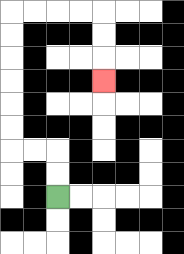{'start': '[2, 8]', 'end': '[4, 3]', 'path_directions': 'U,U,L,L,U,U,U,U,U,U,R,R,R,R,D,D,D', 'path_coordinates': '[[2, 8], [2, 7], [2, 6], [1, 6], [0, 6], [0, 5], [0, 4], [0, 3], [0, 2], [0, 1], [0, 0], [1, 0], [2, 0], [3, 0], [4, 0], [4, 1], [4, 2], [4, 3]]'}